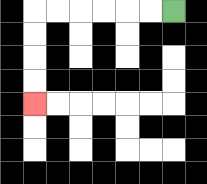{'start': '[7, 0]', 'end': '[1, 4]', 'path_directions': 'L,L,L,L,L,L,D,D,D,D', 'path_coordinates': '[[7, 0], [6, 0], [5, 0], [4, 0], [3, 0], [2, 0], [1, 0], [1, 1], [1, 2], [1, 3], [1, 4]]'}